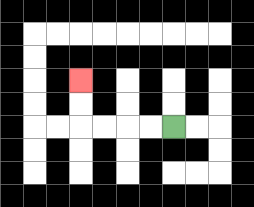{'start': '[7, 5]', 'end': '[3, 3]', 'path_directions': 'L,L,L,L,U,U', 'path_coordinates': '[[7, 5], [6, 5], [5, 5], [4, 5], [3, 5], [3, 4], [3, 3]]'}